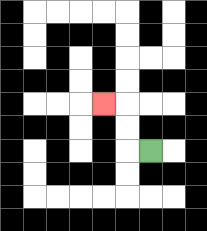{'start': '[6, 6]', 'end': '[4, 4]', 'path_directions': 'L,U,U,L', 'path_coordinates': '[[6, 6], [5, 6], [5, 5], [5, 4], [4, 4]]'}